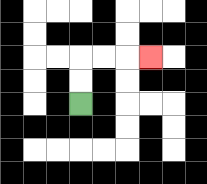{'start': '[3, 4]', 'end': '[6, 2]', 'path_directions': 'U,U,R,R,R', 'path_coordinates': '[[3, 4], [3, 3], [3, 2], [4, 2], [5, 2], [6, 2]]'}